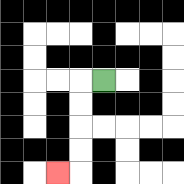{'start': '[4, 3]', 'end': '[2, 7]', 'path_directions': 'L,D,D,D,D,L', 'path_coordinates': '[[4, 3], [3, 3], [3, 4], [3, 5], [3, 6], [3, 7], [2, 7]]'}